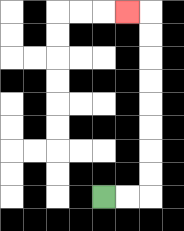{'start': '[4, 8]', 'end': '[5, 0]', 'path_directions': 'R,R,U,U,U,U,U,U,U,U,L', 'path_coordinates': '[[4, 8], [5, 8], [6, 8], [6, 7], [6, 6], [6, 5], [6, 4], [6, 3], [6, 2], [6, 1], [6, 0], [5, 0]]'}